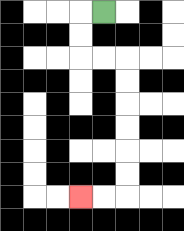{'start': '[4, 0]', 'end': '[3, 8]', 'path_directions': 'L,D,D,R,R,D,D,D,D,D,D,L,L', 'path_coordinates': '[[4, 0], [3, 0], [3, 1], [3, 2], [4, 2], [5, 2], [5, 3], [5, 4], [5, 5], [5, 6], [5, 7], [5, 8], [4, 8], [3, 8]]'}